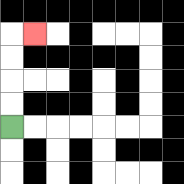{'start': '[0, 5]', 'end': '[1, 1]', 'path_directions': 'U,U,U,U,R', 'path_coordinates': '[[0, 5], [0, 4], [0, 3], [0, 2], [0, 1], [1, 1]]'}